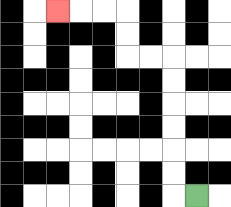{'start': '[8, 8]', 'end': '[2, 0]', 'path_directions': 'L,U,U,U,U,U,U,L,L,U,U,L,L,L', 'path_coordinates': '[[8, 8], [7, 8], [7, 7], [7, 6], [7, 5], [7, 4], [7, 3], [7, 2], [6, 2], [5, 2], [5, 1], [5, 0], [4, 0], [3, 0], [2, 0]]'}